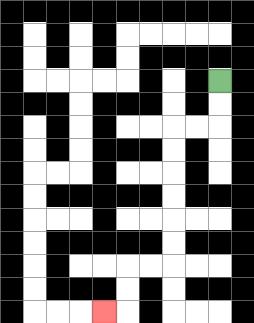{'start': '[9, 3]', 'end': '[4, 13]', 'path_directions': 'D,D,L,L,D,D,D,D,D,D,L,L,D,D,L', 'path_coordinates': '[[9, 3], [9, 4], [9, 5], [8, 5], [7, 5], [7, 6], [7, 7], [7, 8], [7, 9], [7, 10], [7, 11], [6, 11], [5, 11], [5, 12], [5, 13], [4, 13]]'}